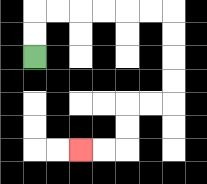{'start': '[1, 2]', 'end': '[3, 6]', 'path_directions': 'U,U,R,R,R,R,R,R,D,D,D,D,L,L,D,D,L,L', 'path_coordinates': '[[1, 2], [1, 1], [1, 0], [2, 0], [3, 0], [4, 0], [5, 0], [6, 0], [7, 0], [7, 1], [7, 2], [7, 3], [7, 4], [6, 4], [5, 4], [5, 5], [5, 6], [4, 6], [3, 6]]'}